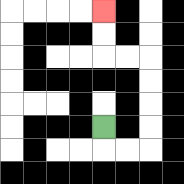{'start': '[4, 5]', 'end': '[4, 0]', 'path_directions': 'D,R,R,U,U,U,U,L,L,U,U', 'path_coordinates': '[[4, 5], [4, 6], [5, 6], [6, 6], [6, 5], [6, 4], [6, 3], [6, 2], [5, 2], [4, 2], [4, 1], [4, 0]]'}